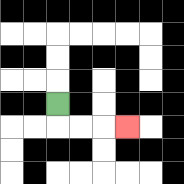{'start': '[2, 4]', 'end': '[5, 5]', 'path_directions': 'D,R,R,R', 'path_coordinates': '[[2, 4], [2, 5], [3, 5], [4, 5], [5, 5]]'}